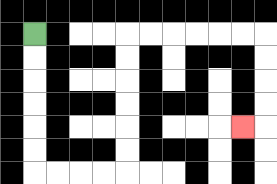{'start': '[1, 1]', 'end': '[10, 5]', 'path_directions': 'D,D,D,D,D,D,R,R,R,R,U,U,U,U,U,U,R,R,R,R,R,R,D,D,D,D,L', 'path_coordinates': '[[1, 1], [1, 2], [1, 3], [1, 4], [1, 5], [1, 6], [1, 7], [2, 7], [3, 7], [4, 7], [5, 7], [5, 6], [5, 5], [5, 4], [5, 3], [5, 2], [5, 1], [6, 1], [7, 1], [8, 1], [9, 1], [10, 1], [11, 1], [11, 2], [11, 3], [11, 4], [11, 5], [10, 5]]'}